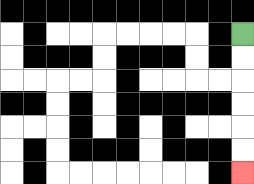{'start': '[10, 1]', 'end': '[10, 7]', 'path_directions': 'D,D,D,D,D,D', 'path_coordinates': '[[10, 1], [10, 2], [10, 3], [10, 4], [10, 5], [10, 6], [10, 7]]'}